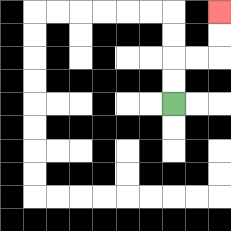{'start': '[7, 4]', 'end': '[9, 0]', 'path_directions': 'U,U,R,R,U,U', 'path_coordinates': '[[7, 4], [7, 3], [7, 2], [8, 2], [9, 2], [9, 1], [9, 0]]'}